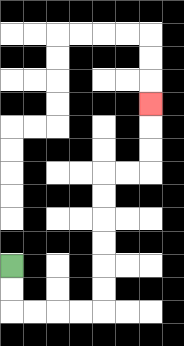{'start': '[0, 11]', 'end': '[6, 4]', 'path_directions': 'D,D,R,R,R,R,U,U,U,U,U,U,R,R,U,U,U', 'path_coordinates': '[[0, 11], [0, 12], [0, 13], [1, 13], [2, 13], [3, 13], [4, 13], [4, 12], [4, 11], [4, 10], [4, 9], [4, 8], [4, 7], [5, 7], [6, 7], [6, 6], [6, 5], [6, 4]]'}